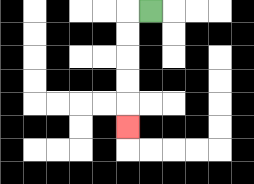{'start': '[6, 0]', 'end': '[5, 5]', 'path_directions': 'L,D,D,D,D,D', 'path_coordinates': '[[6, 0], [5, 0], [5, 1], [5, 2], [5, 3], [5, 4], [5, 5]]'}